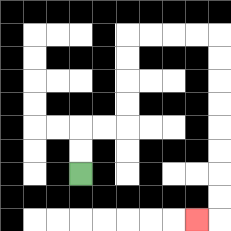{'start': '[3, 7]', 'end': '[8, 9]', 'path_directions': 'U,U,R,R,U,U,U,U,R,R,R,R,D,D,D,D,D,D,D,D,L', 'path_coordinates': '[[3, 7], [3, 6], [3, 5], [4, 5], [5, 5], [5, 4], [5, 3], [5, 2], [5, 1], [6, 1], [7, 1], [8, 1], [9, 1], [9, 2], [9, 3], [9, 4], [9, 5], [9, 6], [9, 7], [9, 8], [9, 9], [8, 9]]'}